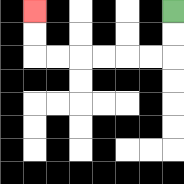{'start': '[7, 0]', 'end': '[1, 0]', 'path_directions': 'D,D,L,L,L,L,L,L,U,U', 'path_coordinates': '[[7, 0], [7, 1], [7, 2], [6, 2], [5, 2], [4, 2], [3, 2], [2, 2], [1, 2], [1, 1], [1, 0]]'}